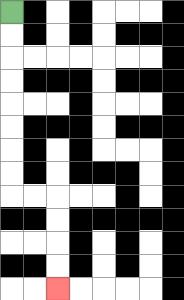{'start': '[0, 0]', 'end': '[2, 12]', 'path_directions': 'D,D,D,D,D,D,D,D,R,R,D,D,D,D', 'path_coordinates': '[[0, 0], [0, 1], [0, 2], [0, 3], [0, 4], [0, 5], [0, 6], [0, 7], [0, 8], [1, 8], [2, 8], [2, 9], [2, 10], [2, 11], [2, 12]]'}